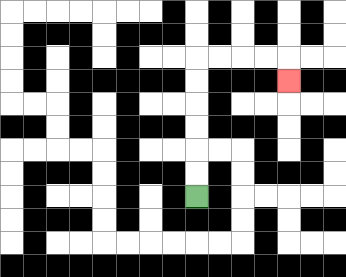{'start': '[8, 8]', 'end': '[12, 3]', 'path_directions': 'U,U,U,U,U,U,R,R,R,R,D', 'path_coordinates': '[[8, 8], [8, 7], [8, 6], [8, 5], [8, 4], [8, 3], [8, 2], [9, 2], [10, 2], [11, 2], [12, 2], [12, 3]]'}